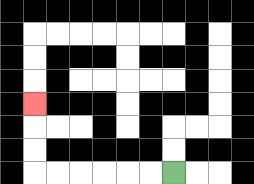{'start': '[7, 7]', 'end': '[1, 4]', 'path_directions': 'L,L,L,L,L,L,U,U,U', 'path_coordinates': '[[7, 7], [6, 7], [5, 7], [4, 7], [3, 7], [2, 7], [1, 7], [1, 6], [1, 5], [1, 4]]'}